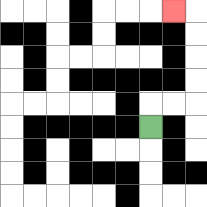{'start': '[6, 5]', 'end': '[7, 0]', 'path_directions': 'U,R,R,U,U,U,U,L', 'path_coordinates': '[[6, 5], [6, 4], [7, 4], [8, 4], [8, 3], [8, 2], [8, 1], [8, 0], [7, 0]]'}